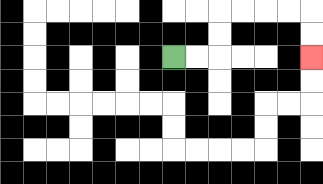{'start': '[7, 2]', 'end': '[13, 2]', 'path_directions': 'R,R,U,U,R,R,R,R,D,D', 'path_coordinates': '[[7, 2], [8, 2], [9, 2], [9, 1], [9, 0], [10, 0], [11, 0], [12, 0], [13, 0], [13, 1], [13, 2]]'}